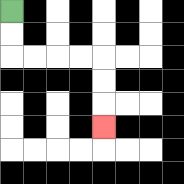{'start': '[0, 0]', 'end': '[4, 5]', 'path_directions': 'D,D,R,R,R,R,D,D,D', 'path_coordinates': '[[0, 0], [0, 1], [0, 2], [1, 2], [2, 2], [3, 2], [4, 2], [4, 3], [4, 4], [4, 5]]'}